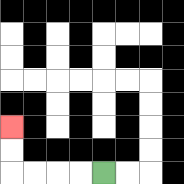{'start': '[4, 7]', 'end': '[0, 5]', 'path_directions': 'L,L,L,L,U,U', 'path_coordinates': '[[4, 7], [3, 7], [2, 7], [1, 7], [0, 7], [0, 6], [0, 5]]'}